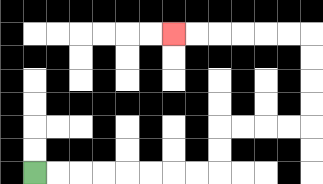{'start': '[1, 7]', 'end': '[7, 1]', 'path_directions': 'R,R,R,R,R,R,R,R,U,U,R,R,R,R,U,U,U,U,L,L,L,L,L,L', 'path_coordinates': '[[1, 7], [2, 7], [3, 7], [4, 7], [5, 7], [6, 7], [7, 7], [8, 7], [9, 7], [9, 6], [9, 5], [10, 5], [11, 5], [12, 5], [13, 5], [13, 4], [13, 3], [13, 2], [13, 1], [12, 1], [11, 1], [10, 1], [9, 1], [8, 1], [7, 1]]'}